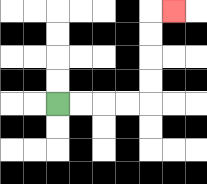{'start': '[2, 4]', 'end': '[7, 0]', 'path_directions': 'R,R,R,R,U,U,U,U,R', 'path_coordinates': '[[2, 4], [3, 4], [4, 4], [5, 4], [6, 4], [6, 3], [6, 2], [6, 1], [6, 0], [7, 0]]'}